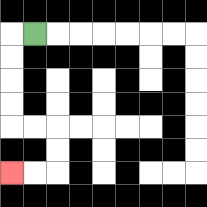{'start': '[1, 1]', 'end': '[0, 7]', 'path_directions': 'L,D,D,D,D,R,R,D,D,L,L', 'path_coordinates': '[[1, 1], [0, 1], [0, 2], [0, 3], [0, 4], [0, 5], [1, 5], [2, 5], [2, 6], [2, 7], [1, 7], [0, 7]]'}